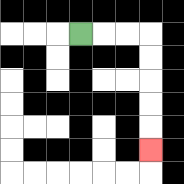{'start': '[3, 1]', 'end': '[6, 6]', 'path_directions': 'R,R,R,D,D,D,D,D', 'path_coordinates': '[[3, 1], [4, 1], [5, 1], [6, 1], [6, 2], [6, 3], [6, 4], [6, 5], [6, 6]]'}